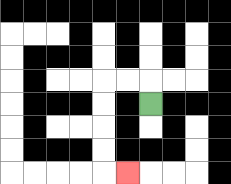{'start': '[6, 4]', 'end': '[5, 7]', 'path_directions': 'U,L,L,D,D,D,D,R', 'path_coordinates': '[[6, 4], [6, 3], [5, 3], [4, 3], [4, 4], [4, 5], [4, 6], [4, 7], [5, 7]]'}